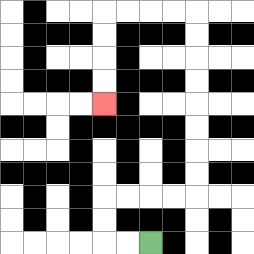{'start': '[6, 10]', 'end': '[4, 4]', 'path_directions': 'L,L,U,U,R,R,R,R,U,U,U,U,U,U,U,U,L,L,L,L,D,D,D,D', 'path_coordinates': '[[6, 10], [5, 10], [4, 10], [4, 9], [4, 8], [5, 8], [6, 8], [7, 8], [8, 8], [8, 7], [8, 6], [8, 5], [8, 4], [8, 3], [8, 2], [8, 1], [8, 0], [7, 0], [6, 0], [5, 0], [4, 0], [4, 1], [4, 2], [4, 3], [4, 4]]'}